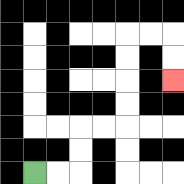{'start': '[1, 7]', 'end': '[7, 3]', 'path_directions': 'R,R,U,U,R,R,U,U,U,U,R,R,D,D', 'path_coordinates': '[[1, 7], [2, 7], [3, 7], [3, 6], [3, 5], [4, 5], [5, 5], [5, 4], [5, 3], [5, 2], [5, 1], [6, 1], [7, 1], [7, 2], [7, 3]]'}